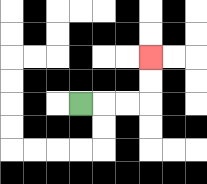{'start': '[3, 4]', 'end': '[6, 2]', 'path_directions': 'R,R,R,U,U', 'path_coordinates': '[[3, 4], [4, 4], [5, 4], [6, 4], [6, 3], [6, 2]]'}